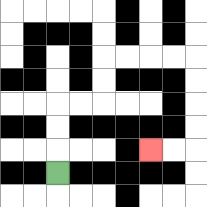{'start': '[2, 7]', 'end': '[6, 6]', 'path_directions': 'U,U,U,R,R,U,U,R,R,R,R,D,D,D,D,L,L', 'path_coordinates': '[[2, 7], [2, 6], [2, 5], [2, 4], [3, 4], [4, 4], [4, 3], [4, 2], [5, 2], [6, 2], [7, 2], [8, 2], [8, 3], [8, 4], [8, 5], [8, 6], [7, 6], [6, 6]]'}